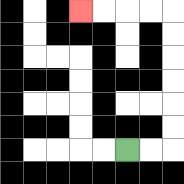{'start': '[5, 6]', 'end': '[3, 0]', 'path_directions': 'R,R,U,U,U,U,U,U,L,L,L,L', 'path_coordinates': '[[5, 6], [6, 6], [7, 6], [7, 5], [7, 4], [7, 3], [7, 2], [7, 1], [7, 0], [6, 0], [5, 0], [4, 0], [3, 0]]'}